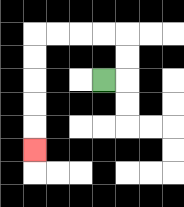{'start': '[4, 3]', 'end': '[1, 6]', 'path_directions': 'R,U,U,L,L,L,L,D,D,D,D,D', 'path_coordinates': '[[4, 3], [5, 3], [5, 2], [5, 1], [4, 1], [3, 1], [2, 1], [1, 1], [1, 2], [1, 3], [1, 4], [1, 5], [1, 6]]'}